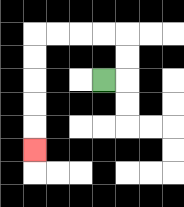{'start': '[4, 3]', 'end': '[1, 6]', 'path_directions': 'R,U,U,L,L,L,L,D,D,D,D,D', 'path_coordinates': '[[4, 3], [5, 3], [5, 2], [5, 1], [4, 1], [3, 1], [2, 1], [1, 1], [1, 2], [1, 3], [1, 4], [1, 5], [1, 6]]'}